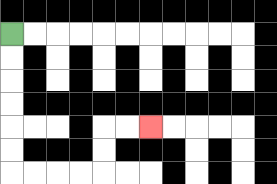{'start': '[0, 1]', 'end': '[6, 5]', 'path_directions': 'D,D,D,D,D,D,R,R,R,R,U,U,R,R', 'path_coordinates': '[[0, 1], [0, 2], [0, 3], [0, 4], [0, 5], [0, 6], [0, 7], [1, 7], [2, 7], [3, 7], [4, 7], [4, 6], [4, 5], [5, 5], [6, 5]]'}